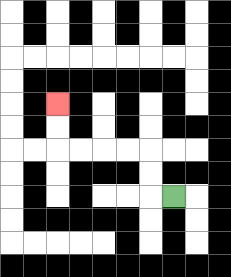{'start': '[7, 8]', 'end': '[2, 4]', 'path_directions': 'L,U,U,L,L,L,L,U,U', 'path_coordinates': '[[7, 8], [6, 8], [6, 7], [6, 6], [5, 6], [4, 6], [3, 6], [2, 6], [2, 5], [2, 4]]'}